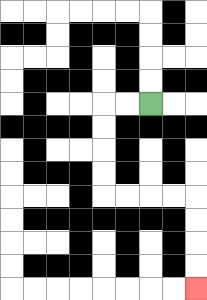{'start': '[6, 4]', 'end': '[8, 12]', 'path_directions': 'L,L,D,D,D,D,R,R,R,R,D,D,D,D', 'path_coordinates': '[[6, 4], [5, 4], [4, 4], [4, 5], [4, 6], [4, 7], [4, 8], [5, 8], [6, 8], [7, 8], [8, 8], [8, 9], [8, 10], [8, 11], [8, 12]]'}